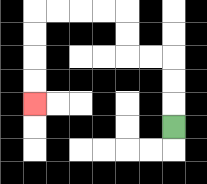{'start': '[7, 5]', 'end': '[1, 4]', 'path_directions': 'U,U,U,L,L,U,U,L,L,L,L,D,D,D,D', 'path_coordinates': '[[7, 5], [7, 4], [7, 3], [7, 2], [6, 2], [5, 2], [5, 1], [5, 0], [4, 0], [3, 0], [2, 0], [1, 0], [1, 1], [1, 2], [1, 3], [1, 4]]'}